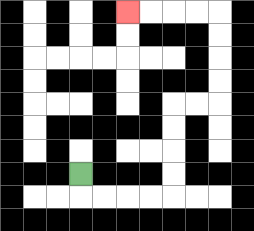{'start': '[3, 7]', 'end': '[5, 0]', 'path_directions': 'D,R,R,R,R,U,U,U,U,R,R,U,U,U,U,L,L,L,L', 'path_coordinates': '[[3, 7], [3, 8], [4, 8], [5, 8], [6, 8], [7, 8], [7, 7], [7, 6], [7, 5], [7, 4], [8, 4], [9, 4], [9, 3], [9, 2], [9, 1], [9, 0], [8, 0], [7, 0], [6, 0], [5, 0]]'}